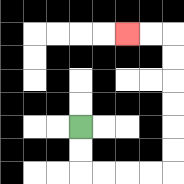{'start': '[3, 5]', 'end': '[5, 1]', 'path_directions': 'D,D,R,R,R,R,U,U,U,U,U,U,L,L', 'path_coordinates': '[[3, 5], [3, 6], [3, 7], [4, 7], [5, 7], [6, 7], [7, 7], [7, 6], [7, 5], [7, 4], [7, 3], [7, 2], [7, 1], [6, 1], [5, 1]]'}